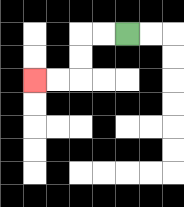{'start': '[5, 1]', 'end': '[1, 3]', 'path_directions': 'L,L,D,D,L,L', 'path_coordinates': '[[5, 1], [4, 1], [3, 1], [3, 2], [3, 3], [2, 3], [1, 3]]'}